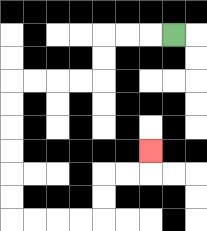{'start': '[7, 1]', 'end': '[6, 6]', 'path_directions': 'L,L,L,D,D,L,L,L,L,D,D,D,D,D,D,R,R,R,R,U,U,R,R,U', 'path_coordinates': '[[7, 1], [6, 1], [5, 1], [4, 1], [4, 2], [4, 3], [3, 3], [2, 3], [1, 3], [0, 3], [0, 4], [0, 5], [0, 6], [0, 7], [0, 8], [0, 9], [1, 9], [2, 9], [3, 9], [4, 9], [4, 8], [4, 7], [5, 7], [6, 7], [6, 6]]'}